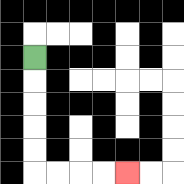{'start': '[1, 2]', 'end': '[5, 7]', 'path_directions': 'D,D,D,D,D,R,R,R,R', 'path_coordinates': '[[1, 2], [1, 3], [1, 4], [1, 5], [1, 6], [1, 7], [2, 7], [3, 7], [4, 7], [5, 7]]'}